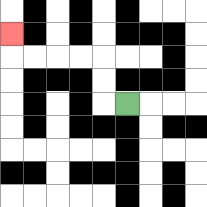{'start': '[5, 4]', 'end': '[0, 1]', 'path_directions': 'L,U,U,L,L,L,L,U', 'path_coordinates': '[[5, 4], [4, 4], [4, 3], [4, 2], [3, 2], [2, 2], [1, 2], [0, 2], [0, 1]]'}